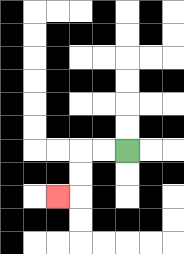{'start': '[5, 6]', 'end': '[2, 8]', 'path_directions': 'L,L,D,D,L', 'path_coordinates': '[[5, 6], [4, 6], [3, 6], [3, 7], [3, 8], [2, 8]]'}